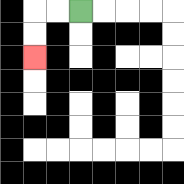{'start': '[3, 0]', 'end': '[1, 2]', 'path_directions': 'L,L,D,D', 'path_coordinates': '[[3, 0], [2, 0], [1, 0], [1, 1], [1, 2]]'}